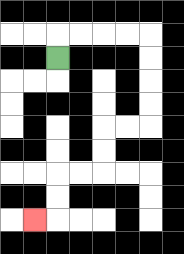{'start': '[2, 2]', 'end': '[1, 9]', 'path_directions': 'U,R,R,R,R,D,D,D,D,L,L,D,D,L,L,D,D,L', 'path_coordinates': '[[2, 2], [2, 1], [3, 1], [4, 1], [5, 1], [6, 1], [6, 2], [6, 3], [6, 4], [6, 5], [5, 5], [4, 5], [4, 6], [4, 7], [3, 7], [2, 7], [2, 8], [2, 9], [1, 9]]'}